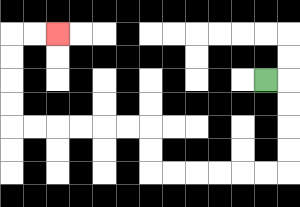{'start': '[11, 3]', 'end': '[2, 1]', 'path_directions': 'R,D,D,D,D,L,L,L,L,L,L,U,U,L,L,L,L,L,L,U,U,U,U,R,R', 'path_coordinates': '[[11, 3], [12, 3], [12, 4], [12, 5], [12, 6], [12, 7], [11, 7], [10, 7], [9, 7], [8, 7], [7, 7], [6, 7], [6, 6], [6, 5], [5, 5], [4, 5], [3, 5], [2, 5], [1, 5], [0, 5], [0, 4], [0, 3], [0, 2], [0, 1], [1, 1], [2, 1]]'}